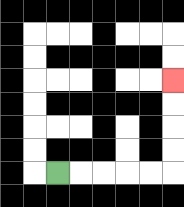{'start': '[2, 7]', 'end': '[7, 3]', 'path_directions': 'R,R,R,R,R,U,U,U,U', 'path_coordinates': '[[2, 7], [3, 7], [4, 7], [5, 7], [6, 7], [7, 7], [7, 6], [7, 5], [7, 4], [7, 3]]'}